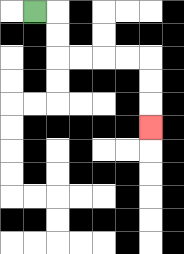{'start': '[1, 0]', 'end': '[6, 5]', 'path_directions': 'R,D,D,R,R,R,R,D,D,D', 'path_coordinates': '[[1, 0], [2, 0], [2, 1], [2, 2], [3, 2], [4, 2], [5, 2], [6, 2], [6, 3], [6, 4], [6, 5]]'}